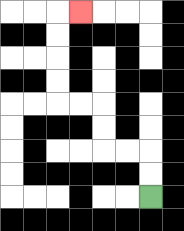{'start': '[6, 8]', 'end': '[3, 0]', 'path_directions': 'U,U,L,L,U,U,L,L,U,U,U,U,R', 'path_coordinates': '[[6, 8], [6, 7], [6, 6], [5, 6], [4, 6], [4, 5], [4, 4], [3, 4], [2, 4], [2, 3], [2, 2], [2, 1], [2, 0], [3, 0]]'}